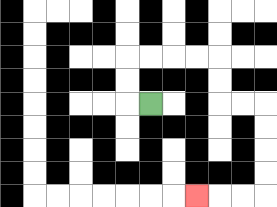{'start': '[6, 4]', 'end': '[8, 8]', 'path_directions': 'L,U,U,R,R,R,R,D,D,R,R,D,D,D,D,L,L,L', 'path_coordinates': '[[6, 4], [5, 4], [5, 3], [5, 2], [6, 2], [7, 2], [8, 2], [9, 2], [9, 3], [9, 4], [10, 4], [11, 4], [11, 5], [11, 6], [11, 7], [11, 8], [10, 8], [9, 8], [8, 8]]'}